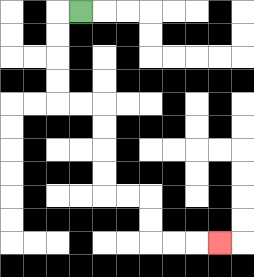{'start': '[3, 0]', 'end': '[9, 10]', 'path_directions': 'L,D,D,D,D,R,R,D,D,D,D,R,R,D,D,R,R,R', 'path_coordinates': '[[3, 0], [2, 0], [2, 1], [2, 2], [2, 3], [2, 4], [3, 4], [4, 4], [4, 5], [4, 6], [4, 7], [4, 8], [5, 8], [6, 8], [6, 9], [6, 10], [7, 10], [8, 10], [9, 10]]'}